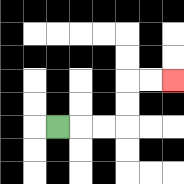{'start': '[2, 5]', 'end': '[7, 3]', 'path_directions': 'R,R,R,U,U,R,R', 'path_coordinates': '[[2, 5], [3, 5], [4, 5], [5, 5], [5, 4], [5, 3], [6, 3], [7, 3]]'}